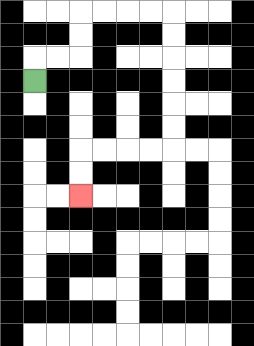{'start': '[1, 3]', 'end': '[3, 8]', 'path_directions': 'U,R,R,U,U,R,R,R,R,D,D,D,D,D,D,L,L,L,L,D,D', 'path_coordinates': '[[1, 3], [1, 2], [2, 2], [3, 2], [3, 1], [3, 0], [4, 0], [5, 0], [6, 0], [7, 0], [7, 1], [7, 2], [7, 3], [7, 4], [7, 5], [7, 6], [6, 6], [5, 6], [4, 6], [3, 6], [3, 7], [3, 8]]'}